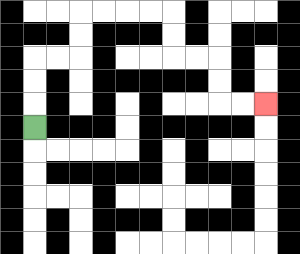{'start': '[1, 5]', 'end': '[11, 4]', 'path_directions': 'U,U,U,R,R,U,U,R,R,R,R,D,D,R,R,D,D,R,R', 'path_coordinates': '[[1, 5], [1, 4], [1, 3], [1, 2], [2, 2], [3, 2], [3, 1], [3, 0], [4, 0], [5, 0], [6, 0], [7, 0], [7, 1], [7, 2], [8, 2], [9, 2], [9, 3], [9, 4], [10, 4], [11, 4]]'}